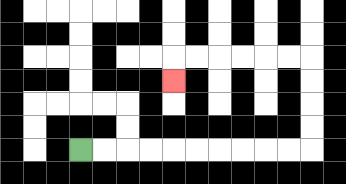{'start': '[3, 6]', 'end': '[7, 3]', 'path_directions': 'R,R,R,R,R,R,R,R,R,R,U,U,U,U,L,L,L,L,L,L,D', 'path_coordinates': '[[3, 6], [4, 6], [5, 6], [6, 6], [7, 6], [8, 6], [9, 6], [10, 6], [11, 6], [12, 6], [13, 6], [13, 5], [13, 4], [13, 3], [13, 2], [12, 2], [11, 2], [10, 2], [9, 2], [8, 2], [7, 2], [7, 3]]'}